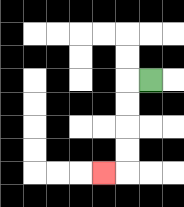{'start': '[6, 3]', 'end': '[4, 7]', 'path_directions': 'L,D,D,D,D,L', 'path_coordinates': '[[6, 3], [5, 3], [5, 4], [5, 5], [5, 6], [5, 7], [4, 7]]'}